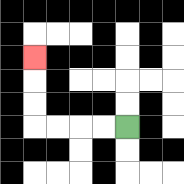{'start': '[5, 5]', 'end': '[1, 2]', 'path_directions': 'L,L,L,L,U,U,U', 'path_coordinates': '[[5, 5], [4, 5], [3, 5], [2, 5], [1, 5], [1, 4], [1, 3], [1, 2]]'}